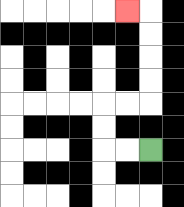{'start': '[6, 6]', 'end': '[5, 0]', 'path_directions': 'L,L,U,U,R,R,U,U,U,U,L', 'path_coordinates': '[[6, 6], [5, 6], [4, 6], [4, 5], [4, 4], [5, 4], [6, 4], [6, 3], [6, 2], [6, 1], [6, 0], [5, 0]]'}